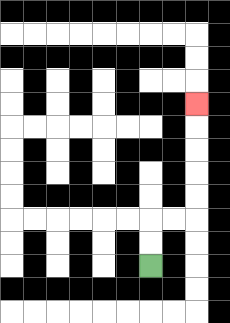{'start': '[6, 11]', 'end': '[8, 4]', 'path_directions': 'U,U,R,R,U,U,U,U,U', 'path_coordinates': '[[6, 11], [6, 10], [6, 9], [7, 9], [8, 9], [8, 8], [8, 7], [8, 6], [8, 5], [8, 4]]'}